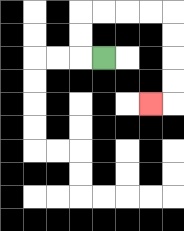{'start': '[4, 2]', 'end': '[6, 4]', 'path_directions': 'L,U,U,R,R,R,R,D,D,D,D,L', 'path_coordinates': '[[4, 2], [3, 2], [3, 1], [3, 0], [4, 0], [5, 0], [6, 0], [7, 0], [7, 1], [7, 2], [7, 3], [7, 4], [6, 4]]'}